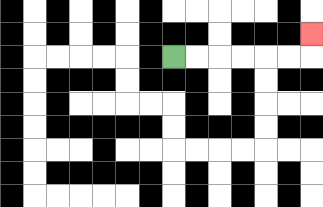{'start': '[7, 2]', 'end': '[13, 1]', 'path_directions': 'R,R,R,R,R,R,U', 'path_coordinates': '[[7, 2], [8, 2], [9, 2], [10, 2], [11, 2], [12, 2], [13, 2], [13, 1]]'}